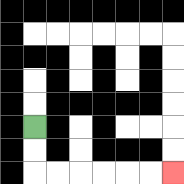{'start': '[1, 5]', 'end': '[7, 7]', 'path_directions': 'D,D,R,R,R,R,R,R', 'path_coordinates': '[[1, 5], [1, 6], [1, 7], [2, 7], [3, 7], [4, 7], [5, 7], [6, 7], [7, 7]]'}